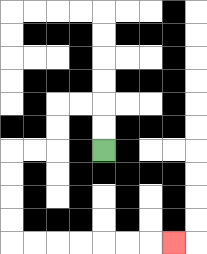{'start': '[4, 6]', 'end': '[7, 10]', 'path_directions': 'U,U,L,L,D,D,L,L,D,D,D,D,R,R,R,R,R,R,R', 'path_coordinates': '[[4, 6], [4, 5], [4, 4], [3, 4], [2, 4], [2, 5], [2, 6], [1, 6], [0, 6], [0, 7], [0, 8], [0, 9], [0, 10], [1, 10], [2, 10], [3, 10], [4, 10], [5, 10], [6, 10], [7, 10]]'}